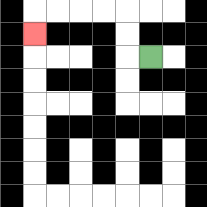{'start': '[6, 2]', 'end': '[1, 1]', 'path_directions': 'L,U,U,L,L,L,L,D', 'path_coordinates': '[[6, 2], [5, 2], [5, 1], [5, 0], [4, 0], [3, 0], [2, 0], [1, 0], [1, 1]]'}